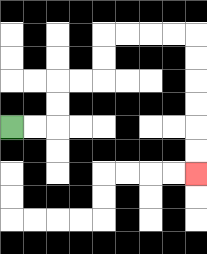{'start': '[0, 5]', 'end': '[8, 7]', 'path_directions': 'R,R,U,U,R,R,U,U,R,R,R,R,D,D,D,D,D,D', 'path_coordinates': '[[0, 5], [1, 5], [2, 5], [2, 4], [2, 3], [3, 3], [4, 3], [4, 2], [4, 1], [5, 1], [6, 1], [7, 1], [8, 1], [8, 2], [8, 3], [8, 4], [8, 5], [8, 6], [8, 7]]'}